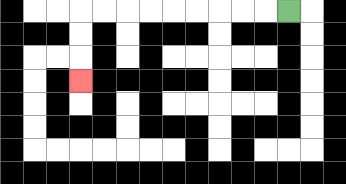{'start': '[12, 0]', 'end': '[3, 3]', 'path_directions': 'L,L,L,L,L,L,L,L,L,D,D,D', 'path_coordinates': '[[12, 0], [11, 0], [10, 0], [9, 0], [8, 0], [7, 0], [6, 0], [5, 0], [4, 0], [3, 0], [3, 1], [3, 2], [3, 3]]'}